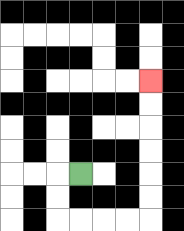{'start': '[3, 7]', 'end': '[6, 3]', 'path_directions': 'L,D,D,R,R,R,R,U,U,U,U,U,U', 'path_coordinates': '[[3, 7], [2, 7], [2, 8], [2, 9], [3, 9], [4, 9], [5, 9], [6, 9], [6, 8], [6, 7], [6, 6], [6, 5], [6, 4], [6, 3]]'}